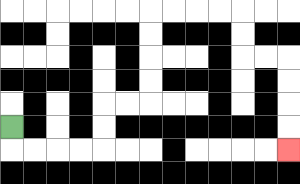{'start': '[0, 5]', 'end': '[12, 6]', 'path_directions': 'D,R,R,R,R,U,U,R,R,U,U,U,U,R,R,R,R,D,D,R,R,D,D,D,D', 'path_coordinates': '[[0, 5], [0, 6], [1, 6], [2, 6], [3, 6], [4, 6], [4, 5], [4, 4], [5, 4], [6, 4], [6, 3], [6, 2], [6, 1], [6, 0], [7, 0], [8, 0], [9, 0], [10, 0], [10, 1], [10, 2], [11, 2], [12, 2], [12, 3], [12, 4], [12, 5], [12, 6]]'}